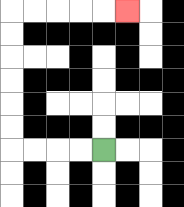{'start': '[4, 6]', 'end': '[5, 0]', 'path_directions': 'L,L,L,L,U,U,U,U,U,U,R,R,R,R,R', 'path_coordinates': '[[4, 6], [3, 6], [2, 6], [1, 6], [0, 6], [0, 5], [0, 4], [0, 3], [0, 2], [0, 1], [0, 0], [1, 0], [2, 0], [3, 0], [4, 0], [5, 0]]'}